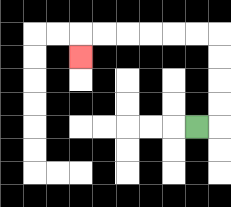{'start': '[8, 5]', 'end': '[3, 2]', 'path_directions': 'R,U,U,U,U,L,L,L,L,L,L,D', 'path_coordinates': '[[8, 5], [9, 5], [9, 4], [9, 3], [9, 2], [9, 1], [8, 1], [7, 1], [6, 1], [5, 1], [4, 1], [3, 1], [3, 2]]'}